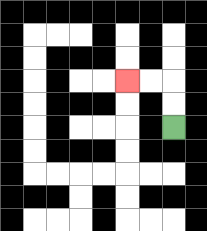{'start': '[7, 5]', 'end': '[5, 3]', 'path_directions': 'U,U,L,L', 'path_coordinates': '[[7, 5], [7, 4], [7, 3], [6, 3], [5, 3]]'}